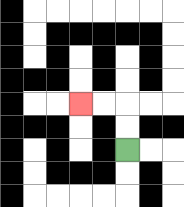{'start': '[5, 6]', 'end': '[3, 4]', 'path_directions': 'U,U,L,L', 'path_coordinates': '[[5, 6], [5, 5], [5, 4], [4, 4], [3, 4]]'}